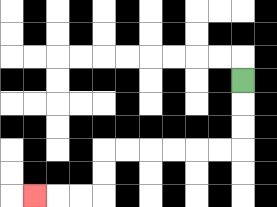{'start': '[10, 3]', 'end': '[1, 8]', 'path_directions': 'D,D,D,L,L,L,L,L,L,D,D,L,L,L', 'path_coordinates': '[[10, 3], [10, 4], [10, 5], [10, 6], [9, 6], [8, 6], [7, 6], [6, 6], [5, 6], [4, 6], [4, 7], [4, 8], [3, 8], [2, 8], [1, 8]]'}